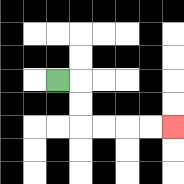{'start': '[2, 3]', 'end': '[7, 5]', 'path_directions': 'R,D,D,R,R,R,R', 'path_coordinates': '[[2, 3], [3, 3], [3, 4], [3, 5], [4, 5], [5, 5], [6, 5], [7, 5]]'}